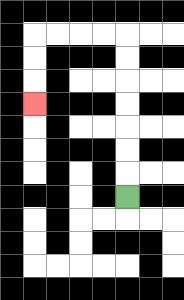{'start': '[5, 8]', 'end': '[1, 4]', 'path_directions': 'U,U,U,U,U,U,U,L,L,L,L,D,D,D', 'path_coordinates': '[[5, 8], [5, 7], [5, 6], [5, 5], [5, 4], [5, 3], [5, 2], [5, 1], [4, 1], [3, 1], [2, 1], [1, 1], [1, 2], [1, 3], [1, 4]]'}